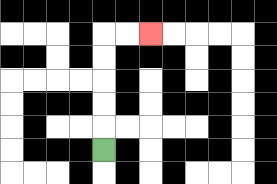{'start': '[4, 6]', 'end': '[6, 1]', 'path_directions': 'U,U,U,U,U,R,R', 'path_coordinates': '[[4, 6], [4, 5], [4, 4], [4, 3], [4, 2], [4, 1], [5, 1], [6, 1]]'}